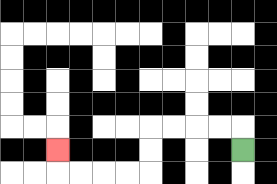{'start': '[10, 6]', 'end': '[2, 6]', 'path_directions': 'U,L,L,L,L,D,D,L,L,L,L,U', 'path_coordinates': '[[10, 6], [10, 5], [9, 5], [8, 5], [7, 5], [6, 5], [6, 6], [6, 7], [5, 7], [4, 7], [3, 7], [2, 7], [2, 6]]'}